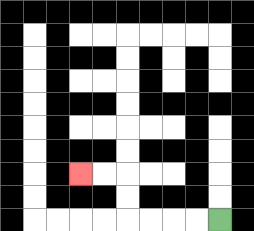{'start': '[9, 9]', 'end': '[3, 7]', 'path_directions': 'L,L,L,L,U,U,L,L', 'path_coordinates': '[[9, 9], [8, 9], [7, 9], [6, 9], [5, 9], [5, 8], [5, 7], [4, 7], [3, 7]]'}